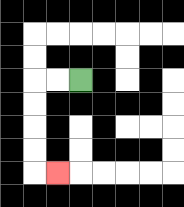{'start': '[3, 3]', 'end': '[2, 7]', 'path_directions': 'L,L,D,D,D,D,R', 'path_coordinates': '[[3, 3], [2, 3], [1, 3], [1, 4], [1, 5], [1, 6], [1, 7], [2, 7]]'}